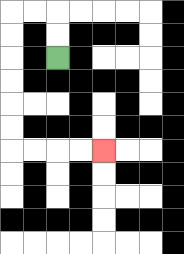{'start': '[2, 2]', 'end': '[4, 6]', 'path_directions': 'U,U,L,L,D,D,D,D,D,D,R,R,R,R', 'path_coordinates': '[[2, 2], [2, 1], [2, 0], [1, 0], [0, 0], [0, 1], [0, 2], [0, 3], [0, 4], [0, 5], [0, 6], [1, 6], [2, 6], [3, 6], [4, 6]]'}